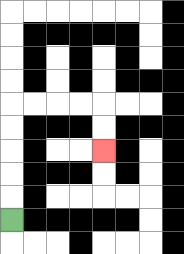{'start': '[0, 9]', 'end': '[4, 6]', 'path_directions': 'U,U,U,U,U,R,R,R,R,D,D', 'path_coordinates': '[[0, 9], [0, 8], [0, 7], [0, 6], [0, 5], [0, 4], [1, 4], [2, 4], [3, 4], [4, 4], [4, 5], [4, 6]]'}